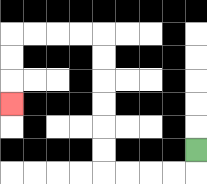{'start': '[8, 6]', 'end': '[0, 4]', 'path_directions': 'D,L,L,L,L,U,U,U,U,U,U,L,L,L,L,D,D,D', 'path_coordinates': '[[8, 6], [8, 7], [7, 7], [6, 7], [5, 7], [4, 7], [4, 6], [4, 5], [4, 4], [4, 3], [4, 2], [4, 1], [3, 1], [2, 1], [1, 1], [0, 1], [0, 2], [0, 3], [0, 4]]'}